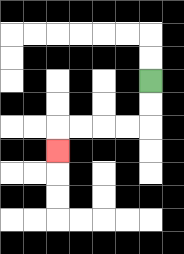{'start': '[6, 3]', 'end': '[2, 6]', 'path_directions': 'D,D,L,L,L,L,D', 'path_coordinates': '[[6, 3], [6, 4], [6, 5], [5, 5], [4, 5], [3, 5], [2, 5], [2, 6]]'}